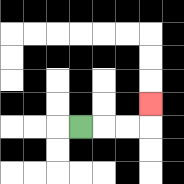{'start': '[3, 5]', 'end': '[6, 4]', 'path_directions': 'R,R,R,U', 'path_coordinates': '[[3, 5], [4, 5], [5, 5], [6, 5], [6, 4]]'}